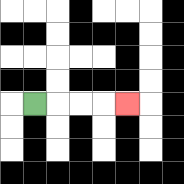{'start': '[1, 4]', 'end': '[5, 4]', 'path_directions': 'R,R,R,R', 'path_coordinates': '[[1, 4], [2, 4], [3, 4], [4, 4], [5, 4]]'}